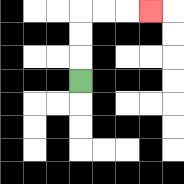{'start': '[3, 3]', 'end': '[6, 0]', 'path_directions': 'U,U,U,R,R,R', 'path_coordinates': '[[3, 3], [3, 2], [3, 1], [3, 0], [4, 0], [5, 0], [6, 0]]'}